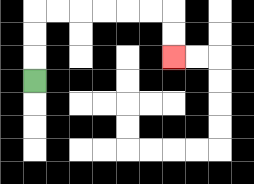{'start': '[1, 3]', 'end': '[7, 2]', 'path_directions': 'U,U,U,R,R,R,R,R,R,D,D', 'path_coordinates': '[[1, 3], [1, 2], [1, 1], [1, 0], [2, 0], [3, 0], [4, 0], [5, 0], [6, 0], [7, 0], [7, 1], [7, 2]]'}